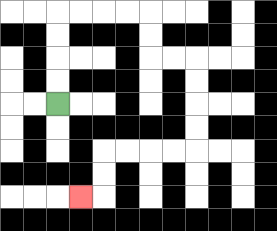{'start': '[2, 4]', 'end': '[3, 8]', 'path_directions': 'U,U,U,U,R,R,R,R,D,D,R,R,D,D,D,D,L,L,L,L,D,D,L', 'path_coordinates': '[[2, 4], [2, 3], [2, 2], [2, 1], [2, 0], [3, 0], [4, 0], [5, 0], [6, 0], [6, 1], [6, 2], [7, 2], [8, 2], [8, 3], [8, 4], [8, 5], [8, 6], [7, 6], [6, 6], [5, 6], [4, 6], [4, 7], [4, 8], [3, 8]]'}